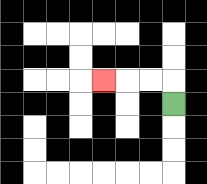{'start': '[7, 4]', 'end': '[4, 3]', 'path_directions': 'U,L,L,L', 'path_coordinates': '[[7, 4], [7, 3], [6, 3], [5, 3], [4, 3]]'}